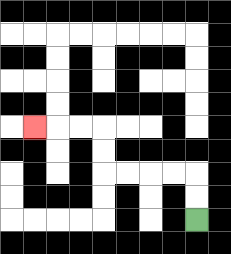{'start': '[8, 9]', 'end': '[1, 5]', 'path_directions': 'U,U,L,L,L,L,U,U,L,L,L', 'path_coordinates': '[[8, 9], [8, 8], [8, 7], [7, 7], [6, 7], [5, 7], [4, 7], [4, 6], [4, 5], [3, 5], [2, 5], [1, 5]]'}